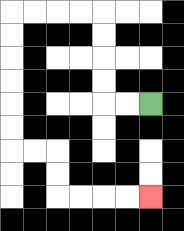{'start': '[6, 4]', 'end': '[6, 8]', 'path_directions': 'L,L,U,U,U,U,L,L,L,L,D,D,D,D,D,D,R,R,D,D,R,R,R,R', 'path_coordinates': '[[6, 4], [5, 4], [4, 4], [4, 3], [4, 2], [4, 1], [4, 0], [3, 0], [2, 0], [1, 0], [0, 0], [0, 1], [0, 2], [0, 3], [0, 4], [0, 5], [0, 6], [1, 6], [2, 6], [2, 7], [2, 8], [3, 8], [4, 8], [5, 8], [6, 8]]'}